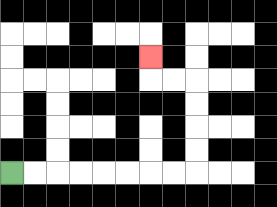{'start': '[0, 7]', 'end': '[6, 2]', 'path_directions': 'R,R,R,R,R,R,R,R,U,U,U,U,L,L,U', 'path_coordinates': '[[0, 7], [1, 7], [2, 7], [3, 7], [4, 7], [5, 7], [6, 7], [7, 7], [8, 7], [8, 6], [8, 5], [8, 4], [8, 3], [7, 3], [6, 3], [6, 2]]'}